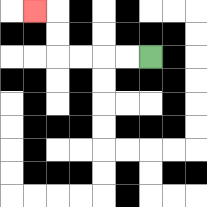{'start': '[6, 2]', 'end': '[1, 0]', 'path_directions': 'L,L,L,L,U,U,L', 'path_coordinates': '[[6, 2], [5, 2], [4, 2], [3, 2], [2, 2], [2, 1], [2, 0], [1, 0]]'}